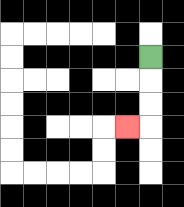{'start': '[6, 2]', 'end': '[5, 5]', 'path_directions': 'D,D,D,L', 'path_coordinates': '[[6, 2], [6, 3], [6, 4], [6, 5], [5, 5]]'}